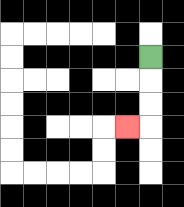{'start': '[6, 2]', 'end': '[5, 5]', 'path_directions': 'D,D,D,L', 'path_coordinates': '[[6, 2], [6, 3], [6, 4], [6, 5], [5, 5]]'}